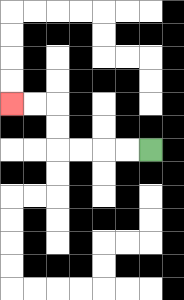{'start': '[6, 6]', 'end': '[0, 4]', 'path_directions': 'L,L,L,L,U,U,L,L', 'path_coordinates': '[[6, 6], [5, 6], [4, 6], [3, 6], [2, 6], [2, 5], [2, 4], [1, 4], [0, 4]]'}